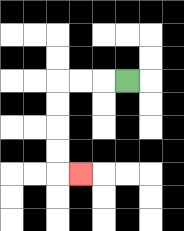{'start': '[5, 3]', 'end': '[3, 7]', 'path_directions': 'L,L,L,D,D,D,D,R', 'path_coordinates': '[[5, 3], [4, 3], [3, 3], [2, 3], [2, 4], [2, 5], [2, 6], [2, 7], [3, 7]]'}